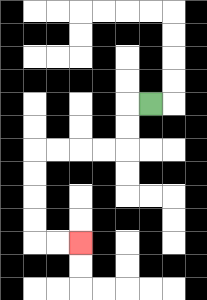{'start': '[6, 4]', 'end': '[3, 10]', 'path_directions': 'L,D,D,L,L,L,L,D,D,D,D,R,R', 'path_coordinates': '[[6, 4], [5, 4], [5, 5], [5, 6], [4, 6], [3, 6], [2, 6], [1, 6], [1, 7], [1, 8], [1, 9], [1, 10], [2, 10], [3, 10]]'}